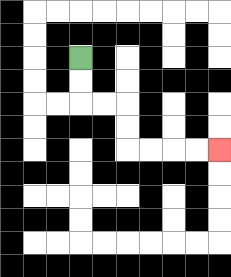{'start': '[3, 2]', 'end': '[9, 6]', 'path_directions': 'D,D,R,R,D,D,R,R,R,R', 'path_coordinates': '[[3, 2], [3, 3], [3, 4], [4, 4], [5, 4], [5, 5], [5, 6], [6, 6], [7, 6], [8, 6], [9, 6]]'}